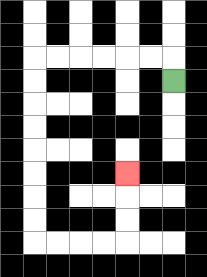{'start': '[7, 3]', 'end': '[5, 7]', 'path_directions': 'U,L,L,L,L,L,L,D,D,D,D,D,D,D,D,R,R,R,R,U,U,U', 'path_coordinates': '[[7, 3], [7, 2], [6, 2], [5, 2], [4, 2], [3, 2], [2, 2], [1, 2], [1, 3], [1, 4], [1, 5], [1, 6], [1, 7], [1, 8], [1, 9], [1, 10], [2, 10], [3, 10], [4, 10], [5, 10], [5, 9], [5, 8], [5, 7]]'}